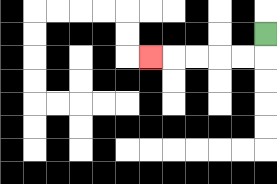{'start': '[11, 1]', 'end': '[6, 2]', 'path_directions': 'D,L,L,L,L,L', 'path_coordinates': '[[11, 1], [11, 2], [10, 2], [9, 2], [8, 2], [7, 2], [6, 2]]'}